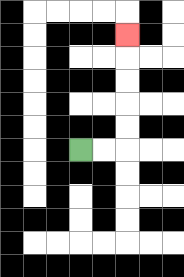{'start': '[3, 6]', 'end': '[5, 1]', 'path_directions': 'R,R,U,U,U,U,U', 'path_coordinates': '[[3, 6], [4, 6], [5, 6], [5, 5], [5, 4], [5, 3], [5, 2], [5, 1]]'}